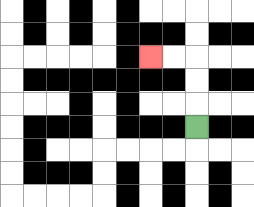{'start': '[8, 5]', 'end': '[6, 2]', 'path_directions': 'U,U,U,L,L', 'path_coordinates': '[[8, 5], [8, 4], [8, 3], [8, 2], [7, 2], [6, 2]]'}